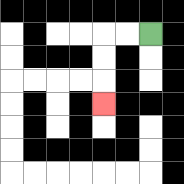{'start': '[6, 1]', 'end': '[4, 4]', 'path_directions': 'L,L,D,D,D', 'path_coordinates': '[[6, 1], [5, 1], [4, 1], [4, 2], [4, 3], [4, 4]]'}